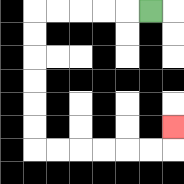{'start': '[6, 0]', 'end': '[7, 5]', 'path_directions': 'L,L,L,L,L,D,D,D,D,D,D,R,R,R,R,R,R,U', 'path_coordinates': '[[6, 0], [5, 0], [4, 0], [3, 0], [2, 0], [1, 0], [1, 1], [1, 2], [1, 3], [1, 4], [1, 5], [1, 6], [2, 6], [3, 6], [4, 6], [5, 6], [6, 6], [7, 6], [7, 5]]'}